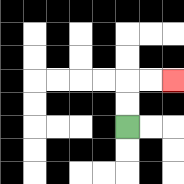{'start': '[5, 5]', 'end': '[7, 3]', 'path_directions': 'U,U,R,R', 'path_coordinates': '[[5, 5], [5, 4], [5, 3], [6, 3], [7, 3]]'}